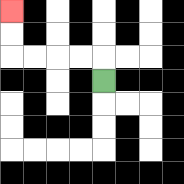{'start': '[4, 3]', 'end': '[0, 0]', 'path_directions': 'U,L,L,L,L,U,U', 'path_coordinates': '[[4, 3], [4, 2], [3, 2], [2, 2], [1, 2], [0, 2], [0, 1], [0, 0]]'}